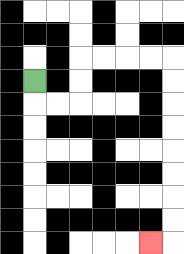{'start': '[1, 3]', 'end': '[6, 10]', 'path_directions': 'D,R,R,U,U,R,R,R,R,D,D,D,D,D,D,D,D,L', 'path_coordinates': '[[1, 3], [1, 4], [2, 4], [3, 4], [3, 3], [3, 2], [4, 2], [5, 2], [6, 2], [7, 2], [7, 3], [7, 4], [7, 5], [7, 6], [7, 7], [7, 8], [7, 9], [7, 10], [6, 10]]'}